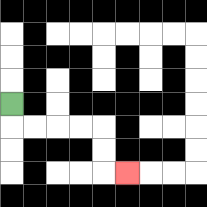{'start': '[0, 4]', 'end': '[5, 7]', 'path_directions': 'D,R,R,R,R,D,D,R', 'path_coordinates': '[[0, 4], [0, 5], [1, 5], [2, 5], [3, 5], [4, 5], [4, 6], [4, 7], [5, 7]]'}